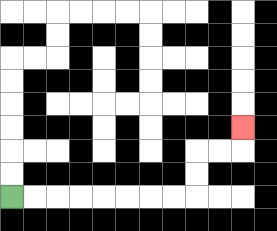{'start': '[0, 8]', 'end': '[10, 5]', 'path_directions': 'R,R,R,R,R,R,R,R,U,U,R,R,U', 'path_coordinates': '[[0, 8], [1, 8], [2, 8], [3, 8], [4, 8], [5, 8], [6, 8], [7, 8], [8, 8], [8, 7], [8, 6], [9, 6], [10, 6], [10, 5]]'}